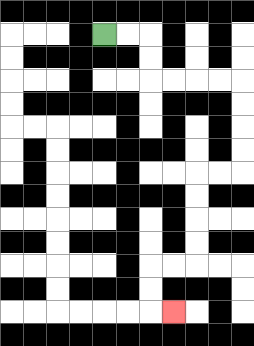{'start': '[4, 1]', 'end': '[7, 13]', 'path_directions': 'R,R,D,D,R,R,R,R,D,D,D,D,L,L,D,D,D,D,L,L,D,D,R', 'path_coordinates': '[[4, 1], [5, 1], [6, 1], [6, 2], [6, 3], [7, 3], [8, 3], [9, 3], [10, 3], [10, 4], [10, 5], [10, 6], [10, 7], [9, 7], [8, 7], [8, 8], [8, 9], [8, 10], [8, 11], [7, 11], [6, 11], [6, 12], [6, 13], [7, 13]]'}